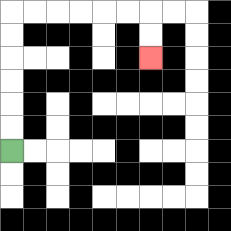{'start': '[0, 6]', 'end': '[6, 2]', 'path_directions': 'U,U,U,U,U,U,R,R,R,R,R,R,D,D', 'path_coordinates': '[[0, 6], [0, 5], [0, 4], [0, 3], [0, 2], [0, 1], [0, 0], [1, 0], [2, 0], [3, 0], [4, 0], [5, 0], [6, 0], [6, 1], [6, 2]]'}